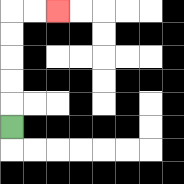{'start': '[0, 5]', 'end': '[2, 0]', 'path_directions': 'U,U,U,U,U,R,R', 'path_coordinates': '[[0, 5], [0, 4], [0, 3], [0, 2], [0, 1], [0, 0], [1, 0], [2, 0]]'}